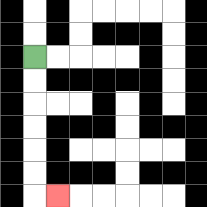{'start': '[1, 2]', 'end': '[2, 8]', 'path_directions': 'D,D,D,D,D,D,R', 'path_coordinates': '[[1, 2], [1, 3], [1, 4], [1, 5], [1, 6], [1, 7], [1, 8], [2, 8]]'}